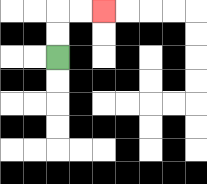{'start': '[2, 2]', 'end': '[4, 0]', 'path_directions': 'U,U,R,R', 'path_coordinates': '[[2, 2], [2, 1], [2, 0], [3, 0], [4, 0]]'}